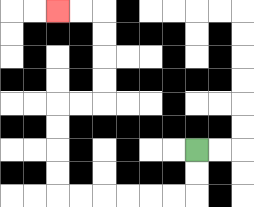{'start': '[8, 6]', 'end': '[2, 0]', 'path_directions': 'D,D,L,L,L,L,L,L,U,U,U,U,R,R,U,U,U,U,L,L', 'path_coordinates': '[[8, 6], [8, 7], [8, 8], [7, 8], [6, 8], [5, 8], [4, 8], [3, 8], [2, 8], [2, 7], [2, 6], [2, 5], [2, 4], [3, 4], [4, 4], [4, 3], [4, 2], [4, 1], [4, 0], [3, 0], [2, 0]]'}